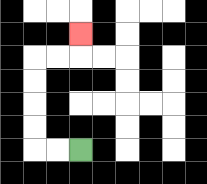{'start': '[3, 6]', 'end': '[3, 1]', 'path_directions': 'L,L,U,U,U,U,R,R,U', 'path_coordinates': '[[3, 6], [2, 6], [1, 6], [1, 5], [1, 4], [1, 3], [1, 2], [2, 2], [3, 2], [3, 1]]'}